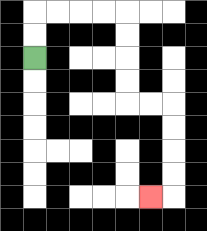{'start': '[1, 2]', 'end': '[6, 8]', 'path_directions': 'U,U,R,R,R,R,D,D,D,D,R,R,D,D,D,D,L', 'path_coordinates': '[[1, 2], [1, 1], [1, 0], [2, 0], [3, 0], [4, 0], [5, 0], [5, 1], [5, 2], [5, 3], [5, 4], [6, 4], [7, 4], [7, 5], [7, 6], [7, 7], [7, 8], [6, 8]]'}